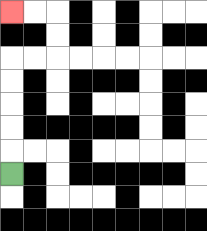{'start': '[0, 7]', 'end': '[0, 0]', 'path_directions': 'U,U,U,U,U,R,R,U,U,L,L', 'path_coordinates': '[[0, 7], [0, 6], [0, 5], [0, 4], [0, 3], [0, 2], [1, 2], [2, 2], [2, 1], [2, 0], [1, 0], [0, 0]]'}